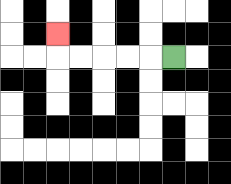{'start': '[7, 2]', 'end': '[2, 1]', 'path_directions': 'L,L,L,L,L,U', 'path_coordinates': '[[7, 2], [6, 2], [5, 2], [4, 2], [3, 2], [2, 2], [2, 1]]'}